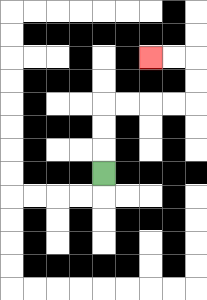{'start': '[4, 7]', 'end': '[6, 2]', 'path_directions': 'U,U,U,R,R,R,R,U,U,L,L', 'path_coordinates': '[[4, 7], [4, 6], [4, 5], [4, 4], [5, 4], [6, 4], [7, 4], [8, 4], [8, 3], [8, 2], [7, 2], [6, 2]]'}